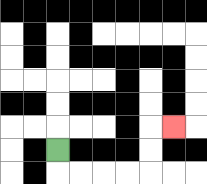{'start': '[2, 6]', 'end': '[7, 5]', 'path_directions': 'D,R,R,R,R,U,U,R', 'path_coordinates': '[[2, 6], [2, 7], [3, 7], [4, 7], [5, 7], [6, 7], [6, 6], [6, 5], [7, 5]]'}